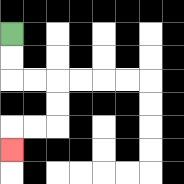{'start': '[0, 1]', 'end': '[0, 6]', 'path_directions': 'D,D,R,R,D,D,L,L,D', 'path_coordinates': '[[0, 1], [0, 2], [0, 3], [1, 3], [2, 3], [2, 4], [2, 5], [1, 5], [0, 5], [0, 6]]'}